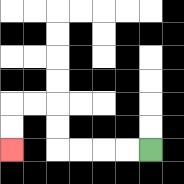{'start': '[6, 6]', 'end': '[0, 6]', 'path_directions': 'L,L,L,L,U,U,L,L,D,D', 'path_coordinates': '[[6, 6], [5, 6], [4, 6], [3, 6], [2, 6], [2, 5], [2, 4], [1, 4], [0, 4], [0, 5], [0, 6]]'}